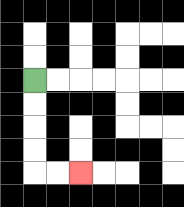{'start': '[1, 3]', 'end': '[3, 7]', 'path_directions': 'D,D,D,D,R,R', 'path_coordinates': '[[1, 3], [1, 4], [1, 5], [1, 6], [1, 7], [2, 7], [3, 7]]'}